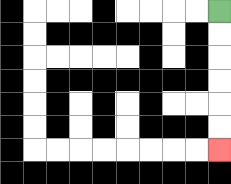{'start': '[9, 0]', 'end': '[9, 6]', 'path_directions': 'D,D,D,D,D,D', 'path_coordinates': '[[9, 0], [9, 1], [9, 2], [9, 3], [9, 4], [9, 5], [9, 6]]'}